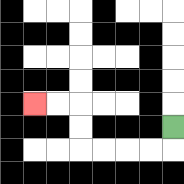{'start': '[7, 5]', 'end': '[1, 4]', 'path_directions': 'D,L,L,L,L,U,U,L,L', 'path_coordinates': '[[7, 5], [7, 6], [6, 6], [5, 6], [4, 6], [3, 6], [3, 5], [3, 4], [2, 4], [1, 4]]'}